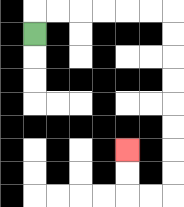{'start': '[1, 1]', 'end': '[5, 6]', 'path_directions': 'U,R,R,R,R,R,R,D,D,D,D,D,D,D,D,L,L,U,U', 'path_coordinates': '[[1, 1], [1, 0], [2, 0], [3, 0], [4, 0], [5, 0], [6, 0], [7, 0], [7, 1], [7, 2], [7, 3], [7, 4], [7, 5], [7, 6], [7, 7], [7, 8], [6, 8], [5, 8], [5, 7], [5, 6]]'}